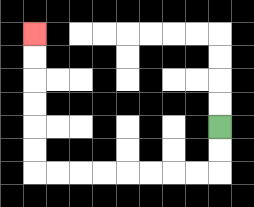{'start': '[9, 5]', 'end': '[1, 1]', 'path_directions': 'D,D,L,L,L,L,L,L,L,L,U,U,U,U,U,U', 'path_coordinates': '[[9, 5], [9, 6], [9, 7], [8, 7], [7, 7], [6, 7], [5, 7], [4, 7], [3, 7], [2, 7], [1, 7], [1, 6], [1, 5], [1, 4], [1, 3], [1, 2], [1, 1]]'}